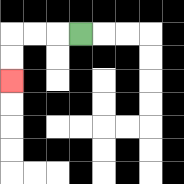{'start': '[3, 1]', 'end': '[0, 3]', 'path_directions': 'L,L,L,D,D', 'path_coordinates': '[[3, 1], [2, 1], [1, 1], [0, 1], [0, 2], [0, 3]]'}